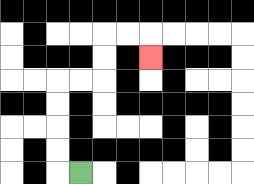{'start': '[3, 7]', 'end': '[6, 2]', 'path_directions': 'L,U,U,U,U,R,R,U,U,R,R,D', 'path_coordinates': '[[3, 7], [2, 7], [2, 6], [2, 5], [2, 4], [2, 3], [3, 3], [4, 3], [4, 2], [4, 1], [5, 1], [6, 1], [6, 2]]'}